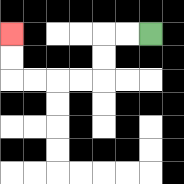{'start': '[6, 1]', 'end': '[0, 1]', 'path_directions': 'L,L,D,D,L,L,L,L,U,U', 'path_coordinates': '[[6, 1], [5, 1], [4, 1], [4, 2], [4, 3], [3, 3], [2, 3], [1, 3], [0, 3], [0, 2], [0, 1]]'}